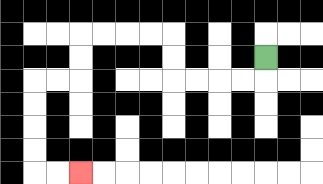{'start': '[11, 2]', 'end': '[3, 7]', 'path_directions': 'D,L,L,L,L,U,U,L,L,L,L,D,D,L,L,D,D,D,D,R,R', 'path_coordinates': '[[11, 2], [11, 3], [10, 3], [9, 3], [8, 3], [7, 3], [7, 2], [7, 1], [6, 1], [5, 1], [4, 1], [3, 1], [3, 2], [3, 3], [2, 3], [1, 3], [1, 4], [1, 5], [1, 6], [1, 7], [2, 7], [3, 7]]'}